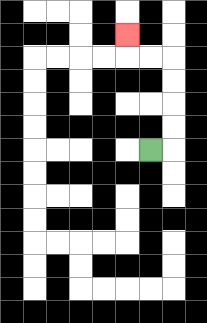{'start': '[6, 6]', 'end': '[5, 1]', 'path_directions': 'R,U,U,U,U,L,L,U', 'path_coordinates': '[[6, 6], [7, 6], [7, 5], [7, 4], [7, 3], [7, 2], [6, 2], [5, 2], [5, 1]]'}